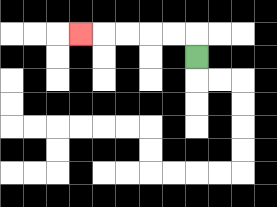{'start': '[8, 2]', 'end': '[3, 1]', 'path_directions': 'U,L,L,L,L,L', 'path_coordinates': '[[8, 2], [8, 1], [7, 1], [6, 1], [5, 1], [4, 1], [3, 1]]'}